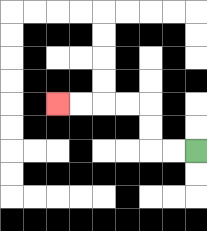{'start': '[8, 6]', 'end': '[2, 4]', 'path_directions': 'L,L,U,U,L,L,L,L', 'path_coordinates': '[[8, 6], [7, 6], [6, 6], [6, 5], [6, 4], [5, 4], [4, 4], [3, 4], [2, 4]]'}